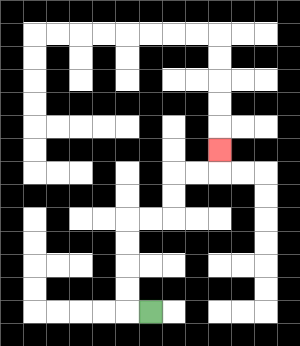{'start': '[6, 13]', 'end': '[9, 6]', 'path_directions': 'L,U,U,U,U,R,R,U,U,R,R,U', 'path_coordinates': '[[6, 13], [5, 13], [5, 12], [5, 11], [5, 10], [5, 9], [6, 9], [7, 9], [7, 8], [7, 7], [8, 7], [9, 7], [9, 6]]'}